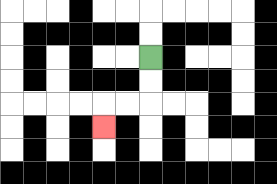{'start': '[6, 2]', 'end': '[4, 5]', 'path_directions': 'D,D,L,L,D', 'path_coordinates': '[[6, 2], [6, 3], [6, 4], [5, 4], [4, 4], [4, 5]]'}